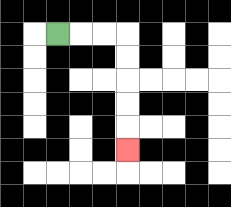{'start': '[2, 1]', 'end': '[5, 6]', 'path_directions': 'R,R,R,D,D,D,D,D', 'path_coordinates': '[[2, 1], [3, 1], [4, 1], [5, 1], [5, 2], [5, 3], [5, 4], [5, 5], [5, 6]]'}